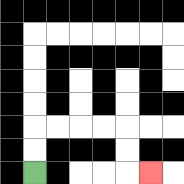{'start': '[1, 7]', 'end': '[6, 7]', 'path_directions': 'U,U,R,R,R,R,D,D,R', 'path_coordinates': '[[1, 7], [1, 6], [1, 5], [2, 5], [3, 5], [4, 5], [5, 5], [5, 6], [5, 7], [6, 7]]'}